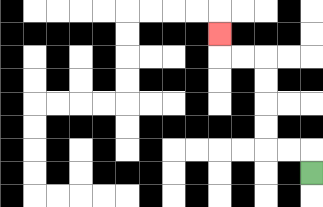{'start': '[13, 7]', 'end': '[9, 1]', 'path_directions': 'U,L,L,U,U,U,U,L,L,U', 'path_coordinates': '[[13, 7], [13, 6], [12, 6], [11, 6], [11, 5], [11, 4], [11, 3], [11, 2], [10, 2], [9, 2], [9, 1]]'}